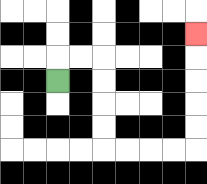{'start': '[2, 3]', 'end': '[8, 1]', 'path_directions': 'U,R,R,D,D,D,D,R,R,R,R,U,U,U,U,U', 'path_coordinates': '[[2, 3], [2, 2], [3, 2], [4, 2], [4, 3], [4, 4], [4, 5], [4, 6], [5, 6], [6, 6], [7, 6], [8, 6], [8, 5], [8, 4], [8, 3], [8, 2], [8, 1]]'}